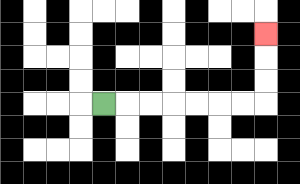{'start': '[4, 4]', 'end': '[11, 1]', 'path_directions': 'R,R,R,R,R,R,R,U,U,U', 'path_coordinates': '[[4, 4], [5, 4], [6, 4], [7, 4], [8, 4], [9, 4], [10, 4], [11, 4], [11, 3], [11, 2], [11, 1]]'}